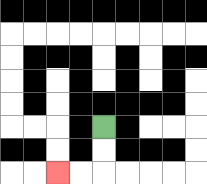{'start': '[4, 5]', 'end': '[2, 7]', 'path_directions': 'D,D,L,L', 'path_coordinates': '[[4, 5], [4, 6], [4, 7], [3, 7], [2, 7]]'}